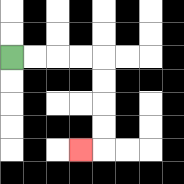{'start': '[0, 2]', 'end': '[3, 6]', 'path_directions': 'R,R,R,R,D,D,D,D,L', 'path_coordinates': '[[0, 2], [1, 2], [2, 2], [3, 2], [4, 2], [4, 3], [4, 4], [4, 5], [4, 6], [3, 6]]'}